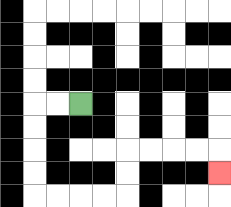{'start': '[3, 4]', 'end': '[9, 7]', 'path_directions': 'L,L,D,D,D,D,R,R,R,R,U,U,R,R,R,R,D', 'path_coordinates': '[[3, 4], [2, 4], [1, 4], [1, 5], [1, 6], [1, 7], [1, 8], [2, 8], [3, 8], [4, 8], [5, 8], [5, 7], [5, 6], [6, 6], [7, 6], [8, 6], [9, 6], [9, 7]]'}